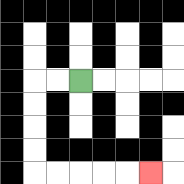{'start': '[3, 3]', 'end': '[6, 7]', 'path_directions': 'L,L,D,D,D,D,R,R,R,R,R', 'path_coordinates': '[[3, 3], [2, 3], [1, 3], [1, 4], [1, 5], [1, 6], [1, 7], [2, 7], [3, 7], [4, 7], [5, 7], [6, 7]]'}